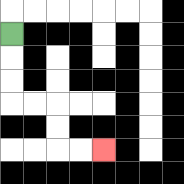{'start': '[0, 1]', 'end': '[4, 6]', 'path_directions': 'D,D,D,R,R,D,D,R,R', 'path_coordinates': '[[0, 1], [0, 2], [0, 3], [0, 4], [1, 4], [2, 4], [2, 5], [2, 6], [3, 6], [4, 6]]'}